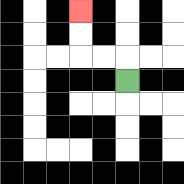{'start': '[5, 3]', 'end': '[3, 0]', 'path_directions': 'U,L,L,U,U', 'path_coordinates': '[[5, 3], [5, 2], [4, 2], [3, 2], [3, 1], [3, 0]]'}